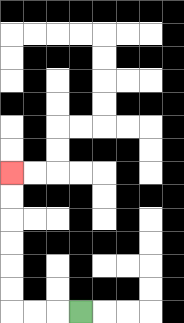{'start': '[3, 13]', 'end': '[0, 7]', 'path_directions': 'L,L,L,U,U,U,U,U,U', 'path_coordinates': '[[3, 13], [2, 13], [1, 13], [0, 13], [0, 12], [0, 11], [0, 10], [0, 9], [0, 8], [0, 7]]'}